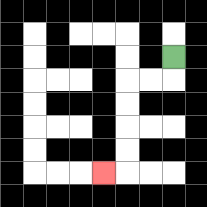{'start': '[7, 2]', 'end': '[4, 7]', 'path_directions': 'D,L,L,D,D,D,D,L', 'path_coordinates': '[[7, 2], [7, 3], [6, 3], [5, 3], [5, 4], [5, 5], [5, 6], [5, 7], [4, 7]]'}